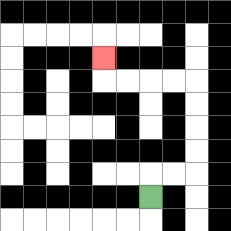{'start': '[6, 8]', 'end': '[4, 2]', 'path_directions': 'U,R,R,U,U,U,U,L,L,L,L,U', 'path_coordinates': '[[6, 8], [6, 7], [7, 7], [8, 7], [8, 6], [8, 5], [8, 4], [8, 3], [7, 3], [6, 3], [5, 3], [4, 3], [4, 2]]'}